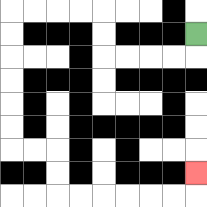{'start': '[8, 1]', 'end': '[8, 7]', 'path_directions': 'D,L,L,L,L,U,U,L,L,L,L,D,D,D,D,D,D,R,R,D,D,R,R,R,R,R,R,U', 'path_coordinates': '[[8, 1], [8, 2], [7, 2], [6, 2], [5, 2], [4, 2], [4, 1], [4, 0], [3, 0], [2, 0], [1, 0], [0, 0], [0, 1], [0, 2], [0, 3], [0, 4], [0, 5], [0, 6], [1, 6], [2, 6], [2, 7], [2, 8], [3, 8], [4, 8], [5, 8], [6, 8], [7, 8], [8, 8], [8, 7]]'}